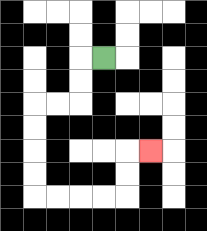{'start': '[4, 2]', 'end': '[6, 6]', 'path_directions': 'L,D,D,L,L,D,D,D,D,R,R,R,R,U,U,R', 'path_coordinates': '[[4, 2], [3, 2], [3, 3], [3, 4], [2, 4], [1, 4], [1, 5], [1, 6], [1, 7], [1, 8], [2, 8], [3, 8], [4, 8], [5, 8], [5, 7], [5, 6], [6, 6]]'}